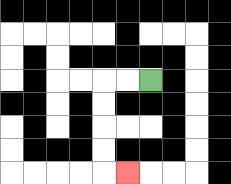{'start': '[6, 3]', 'end': '[5, 7]', 'path_directions': 'L,L,D,D,D,D,R', 'path_coordinates': '[[6, 3], [5, 3], [4, 3], [4, 4], [4, 5], [4, 6], [4, 7], [5, 7]]'}